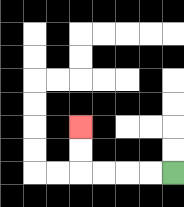{'start': '[7, 7]', 'end': '[3, 5]', 'path_directions': 'L,L,L,L,U,U', 'path_coordinates': '[[7, 7], [6, 7], [5, 7], [4, 7], [3, 7], [3, 6], [3, 5]]'}